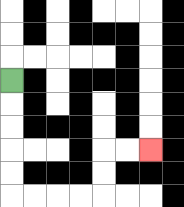{'start': '[0, 3]', 'end': '[6, 6]', 'path_directions': 'D,D,D,D,D,R,R,R,R,U,U,R,R', 'path_coordinates': '[[0, 3], [0, 4], [0, 5], [0, 6], [0, 7], [0, 8], [1, 8], [2, 8], [3, 8], [4, 8], [4, 7], [4, 6], [5, 6], [6, 6]]'}